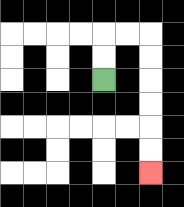{'start': '[4, 3]', 'end': '[6, 7]', 'path_directions': 'U,U,R,R,D,D,D,D,D,D', 'path_coordinates': '[[4, 3], [4, 2], [4, 1], [5, 1], [6, 1], [6, 2], [6, 3], [6, 4], [6, 5], [6, 6], [6, 7]]'}